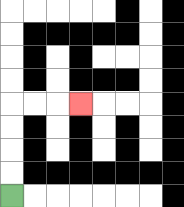{'start': '[0, 8]', 'end': '[3, 4]', 'path_directions': 'U,U,U,U,R,R,R', 'path_coordinates': '[[0, 8], [0, 7], [0, 6], [0, 5], [0, 4], [1, 4], [2, 4], [3, 4]]'}